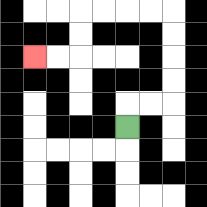{'start': '[5, 5]', 'end': '[1, 2]', 'path_directions': 'U,R,R,U,U,U,U,L,L,L,L,D,D,L,L', 'path_coordinates': '[[5, 5], [5, 4], [6, 4], [7, 4], [7, 3], [7, 2], [7, 1], [7, 0], [6, 0], [5, 0], [4, 0], [3, 0], [3, 1], [3, 2], [2, 2], [1, 2]]'}